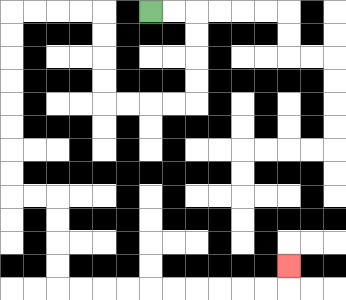{'start': '[6, 0]', 'end': '[12, 11]', 'path_directions': 'R,R,D,D,D,D,L,L,L,L,U,U,U,U,L,L,L,L,D,D,D,D,D,D,D,D,R,R,D,D,D,D,R,R,R,R,R,R,R,R,R,R,U', 'path_coordinates': '[[6, 0], [7, 0], [8, 0], [8, 1], [8, 2], [8, 3], [8, 4], [7, 4], [6, 4], [5, 4], [4, 4], [4, 3], [4, 2], [4, 1], [4, 0], [3, 0], [2, 0], [1, 0], [0, 0], [0, 1], [0, 2], [0, 3], [0, 4], [0, 5], [0, 6], [0, 7], [0, 8], [1, 8], [2, 8], [2, 9], [2, 10], [2, 11], [2, 12], [3, 12], [4, 12], [5, 12], [6, 12], [7, 12], [8, 12], [9, 12], [10, 12], [11, 12], [12, 12], [12, 11]]'}